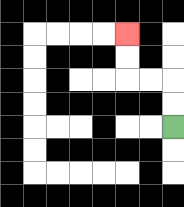{'start': '[7, 5]', 'end': '[5, 1]', 'path_directions': 'U,U,L,L,U,U', 'path_coordinates': '[[7, 5], [7, 4], [7, 3], [6, 3], [5, 3], [5, 2], [5, 1]]'}